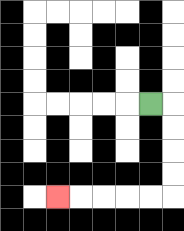{'start': '[6, 4]', 'end': '[2, 8]', 'path_directions': 'R,D,D,D,D,L,L,L,L,L', 'path_coordinates': '[[6, 4], [7, 4], [7, 5], [7, 6], [7, 7], [7, 8], [6, 8], [5, 8], [4, 8], [3, 8], [2, 8]]'}